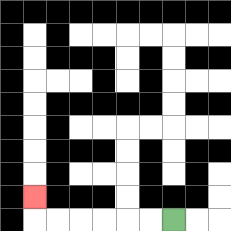{'start': '[7, 9]', 'end': '[1, 8]', 'path_directions': 'L,L,L,L,L,L,U', 'path_coordinates': '[[7, 9], [6, 9], [5, 9], [4, 9], [3, 9], [2, 9], [1, 9], [1, 8]]'}